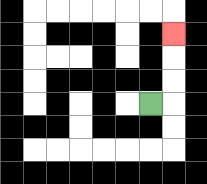{'start': '[6, 4]', 'end': '[7, 1]', 'path_directions': 'R,U,U,U', 'path_coordinates': '[[6, 4], [7, 4], [7, 3], [7, 2], [7, 1]]'}